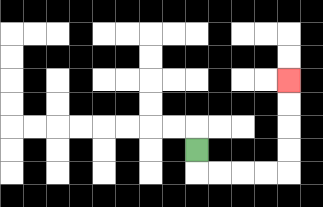{'start': '[8, 6]', 'end': '[12, 3]', 'path_directions': 'D,R,R,R,R,U,U,U,U', 'path_coordinates': '[[8, 6], [8, 7], [9, 7], [10, 7], [11, 7], [12, 7], [12, 6], [12, 5], [12, 4], [12, 3]]'}